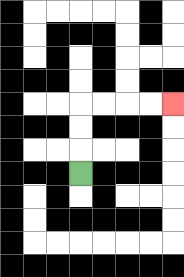{'start': '[3, 7]', 'end': '[7, 4]', 'path_directions': 'U,U,U,R,R,R,R', 'path_coordinates': '[[3, 7], [3, 6], [3, 5], [3, 4], [4, 4], [5, 4], [6, 4], [7, 4]]'}